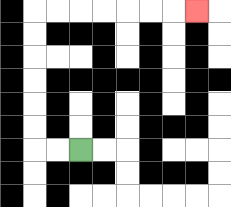{'start': '[3, 6]', 'end': '[8, 0]', 'path_directions': 'L,L,U,U,U,U,U,U,R,R,R,R,R,R,R', 'path_coordinates': '[[3, 6], [2, 6], [1, 6], [1, 5], [1, 4], [1, 3], [1, 2], [1, 1], [1, 0], [2, 0], [3, 0], [4, 0], [5, 0], [6, 0], [7, 0], [8, 0]]'}